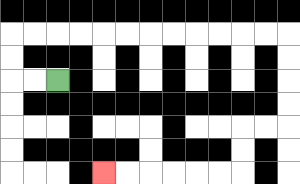{'start': '[2, 3]', 'end': '[4, 7]', 'path_directions': 'L,L,U,U,R,R,R,R,R,R,R,R,R,R,R,R,D,D,D,D,L,L,D,D,L,L,L,L,L,L', 'path_coordinates': '[[2, 3], [1, 3], [0, 3], [0, 2], [0, 1], [1, 1], [2, 1], [3, 1], [4, 1], [5, 1], [6, 1], [7, 1], [8, 1], [9, 1], [10, 1], [11, 1], [12, 1], [12, 2], [12, 3], [12, 4], [12, 5], [11, 5], [10, 5], [10, 6], [10, 7], [9, 7], [8, 7], [7, 7], [6, 7], [5, 7], [4, 7]]'}